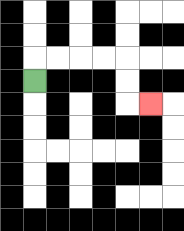{'start': '[1, 3]', 'end': '[6, 4]', 'path_directions': 'U,R,R,R,R,D,D,R', 'path_coordinates': '[[1, 3], [1, 2], [2, 2], [3, 2], [4, 2], [5, 2], [5, 3], [5, 4], [6, 4]]'}